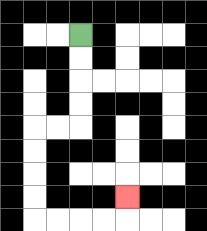{'start': '[3, 1]', 'end': '[5, 8]', 'path_directions': 'D,D,D,D,L,L,D,D,D,D,R,R,R,R,U', 'path_coordinates': '[[3, 1], [3, 2], [3, 3], [3, 4], [3, 5], [2, 5], [1, 5], [1, 6], [1, 7], [1, 8], [1, 9], [2, 9], [3, 9], [4, 9], [5, 9], [5, 8]]'}